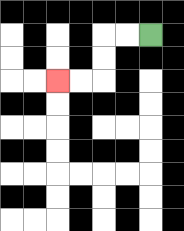{'start': '[6, 1]', 'end': '[2, 3]', 'path_directions': 'L,L,D,D,L,L', 'path_coordinates': '[[6, 1], [5, 1], [4, 1], [4, 2], [4, 3], [3, 3], [2, 3]]'}